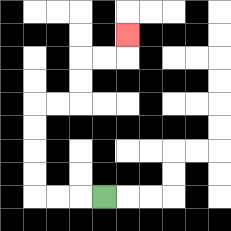{'start': '[4, 8]', 'end': '[5, 1]', 'path_directions': 'L,L,L,U,U,U,U,R,R,U,U,R,R,U', 'path_coordinates': '[[4, 8], [3, 8], [2, 8], [1, 8], [1, 7], [1, 6], [1, 5], [1, 4], [2, 4], [3, 4], [3, 3], [3, 2], [4, 2], [5, 2], [5, 1]]'}